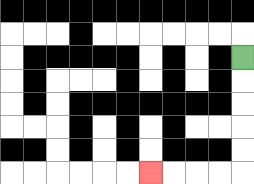{'start': '[10, 2]', 'end': '[6, 7]', 'path_directions': 'D,D,D,D,D,L,L,L,L', 'path_coordinates': '[[10, 2], [10, 3], [10, 4], [10, 5], [10, 6], [10, 7], [9, 7], [8, 7], [7, 7], [6, 7]]'}